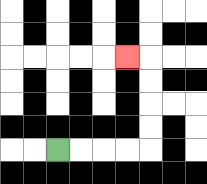{'start': '[2, 6]', 'end': '[5, 2]', 'path_directions': 'R,R,R,R,U,U,U,U,L', 'path_coordinates': '[[2, 6], [3, 6], [4, 6], [5, 6], [6, 6], [6, 5], [6, 4], [6, 3], [6, 2], [5, 2]]'}